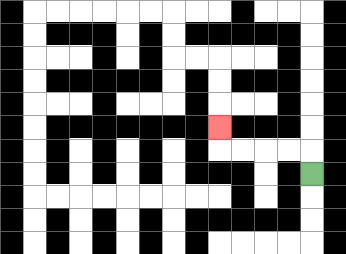{'start': '[13, 7]', 'end': '[9, 5]', 'path_directions': 'U,L,L,L,L,U', 'path_coordinates': '[[13, 7], [13, 6], [12, 6], [11, 6], [10, 6], [9, 6], [9, 5]]'}